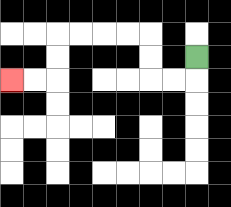{'start': '[8, 2]', 'end': '[0, 3]', 'path_directions': 'D,L,L,U,U,L,L,L,L,D,D,L,L', 'path_coordinates': '[[8, 2], [8, 3], [7, 3], [6, 3], [6, 2], [6, 1], [5, 1], [4, 1], [3, 1], [2, 1], [2, 2], [2, 3], [1, 3], [0, 3]]'}